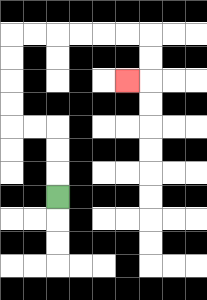{'start': '[2, 8]', 'end': '[5, 3]', 'path_directions': 'U,U,U,L,L,U,U,U,U,R,R,R,R,R,R,D,D,L', 'path_coordinates': '[[2, 8], [2, 7], [2, 6], [2, 5], [1, 5], [0, 5], [0, 4], [0, 3], [0, 2], [0, 1], [1, 1], [2, 1], [3, 1], [4, 1], [5, 1], [6, 1], [6, 2], [6, 3], [5, 3]]'}